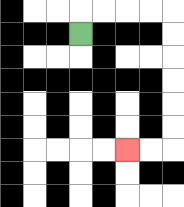{'start': '[3, 1]', 'end': '[5, 6]', 'path_directions': 'U,R,R,R,R,D,D,D,D,D,D,L,L', 'path_coordinates': '[[3, 1], [3, 0], [4, 0], [5, 0], [6, 0], [7, 0], [7, 1], [7, 2], [7, 3], [7, 4], [7, 5], [7, 6], [6, 6], [5, 6]]'}